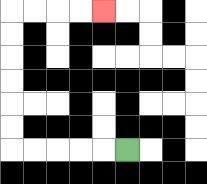{'start': '[5, 6]', 'end': '[4, 0]', 'path_directions': 'L,L,L,L,L,U,U,U,U,U,U,R,R,R,R', 'path_coordinates': '[[5, 6], [4, 6], [3, 6], [2, 6], [1, 6], [0, 6], [0, 5], [0, 4], [0, 3], [0, 2], [0, 1], [0, 0], [1, 0], [2, 0], [3, 0], [4, 0]]'}